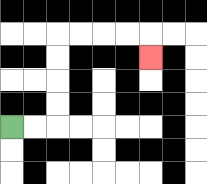{'start': '[0, 5]', 'end': '[6, 2]', 'path_directions': 'R,R,U,U,U,U,R,R,R,R,D', 'path_coordinates': '[[0, 5], [1, 5], [2, 5], [2, 4], [2, 3], [2, 2], [2, 1], [3, 1], [4, 1], [5, 1], [6, 1], [6, 2]]'}